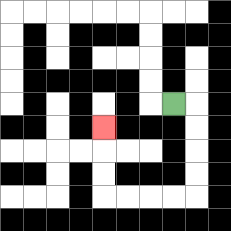{'start': '[7, 4]', 'end': '[4, 5]', 'path_directions': 'R,D,D,D,D,L,L,L,L,U,U,U', 'path_coordinates': '[[7, 4], [8, 4], [8, 5], [8, 6], [8, 7], [8, 8], [7, 8], [6, 8], [5, 8], [4, 8], [4, 7], [4, 6], [4, 5]]'}